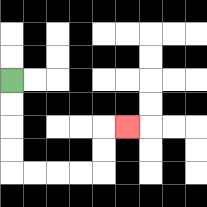{'start': '[0, 3]', 'end': '[5, 5]', 'path_directions': 'D,D,D,D,R,R,R,R,U,U,R', 'path_coordinates': '[[0, 3], [0, 4], [0, 5], [0, 6], [0, 7], [1, 7], [2, 7], [3, 7], [4, 7], [4, 6], [4, 5], [5, 5]]'}